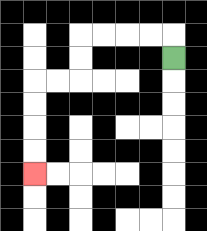{'start': '[7, 2]', 'end': '[1, 7]', 'path_directions': 'U,L,L,L,L,D,D,L,L,D,D,D,D', 'path_coordinates': '[[7, 2], [7, 1], [6, 1], [5, 1], [4, 1], [3, 1], [3, 2], [3, 3], [2, 3], [1, 3], [1, 4], [1, 5], [1, 6], [1, 7]]'}